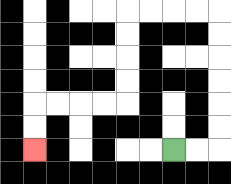{'start': '[7, 6]', 'end': '[1, 6]', 'path_directions': 'R,R,U,U,U,U,U,U,L,L,L,L,D,D,D,D,L,L,L,L,D,D', 'path_coordinates': '[[7, 6], [8, 6], [9, 6], [9, 5], [9, 4], [9, 3], [9, 2], [9, 1], [9, 0], [8, 0], [7, 0], [6, 0], [5, 0], [5, 1], [5, 2], [5, 3], [5, 4], [4, 4], [3, 4], [2, 4], [1, 4], [1, 5], [1, 6]]'}